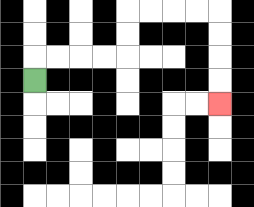{'start': '[1, 3]', 'end': '[9, 4]', 'path_directions': 'U,R,R,R,R,U,U,R,R,R,R,D,D,D,D', 'path_coordinates': '[[1, 3], [1, 2], [2, 2], [3, 2], [4, 2], [5, 2], [5, 1], [5, 0], [6, 0], [7, 0], [8, 0], [9, 0], [9, 1], [9, 2], [9, 3], [9, 4]]'}